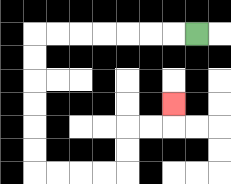{'start': '[8, 1]', 'end': '[7, 4]', 'path_directions': 'L,L,L,L,L,L,L,D,D,D,D,D,D,R,R,R,R,U,U,R,R,U', 'path_coordinates': '[[8, 1], [7, 1], [6, 1], [5, 1], [4, 1], [3, 1], [2, 1], [1, 1], [1, 2], [1, 3], [1, 4], [1, 5], [1, 6], [1, 7], [2, 7], [3, 7], [4, 7], [5, 7], [5, 6], [5, 5], [6, 5], [7, 5], [7, 4]]'}